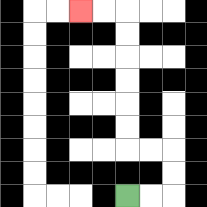{'start': '[5, 8]', 'end': '[3, 0]', 'path_directions': 'R,R,U,U,L,L,U,U,U,U,U,U,L,L', 'path_coordinates': '[[5, 8], [6, 8], [7, 8], [7, 7], [7, 6], [6, 6], [5, 6], [5, 5], [5, 4], [5, 3], [5, 2], [5, 1], [5, 0], [4, 0], [3, 0]]'}